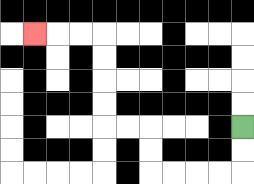{'start': '[10, 5]', 'end': '[1, 1]', 'path_directions': 'D,D,L,L,L,L,U,U,L,L,U,U,U,U,L,L,L', 'path_coordinates': '[[10, 5], [10, 6], [10, 7], [9, 7], [8, 7], [7, 7], [6, 7], [6, 6], [6, 5], [5, 5], [4, 5], [4, 4], [4, 3], [4, 2], [4, 1], [3, 1], [2, 1], [1, 1]]'}